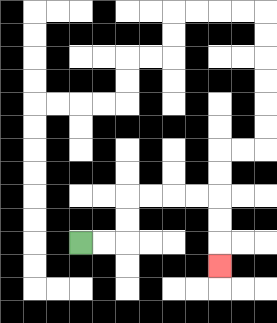{'start': '[3, 10]', 'end': '[9, 11]', 'path_directions': 'R,R,U,U,R,R,R,R,D,D,D', 'path_coordinates': '[[3, 10], [4, 10], [5, 10], [5, 9], [5, 8], [6, 8], [7, 8], [8, 8], [9, 8], [9, 9], [9, 10], [9, 11]]'}